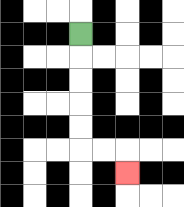{'start': '[3, 1]', 'end': '[5, 7]', 'path_directions': 'D,D,D,D,D,R,R,D', 'path_coordinates': '[[3, 1], [3, 2], [3, 3], [3, 4], [3, 5], [3, 6], [4, 6], [5, 6], [5, 7]]'}